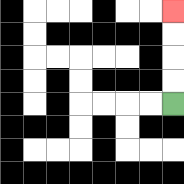{'start': '[7, 4]', 'end': '[7, 0]', 'path_directions': 'U,U,U,U', 'path_coordinates': '[[7, 4], [7, 3], [7, 2], [7, 1], [7, 0]]'}